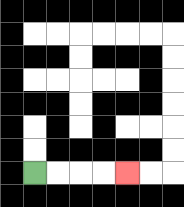{'start': '[1, 7]', 'end': '[5, 7]', 'path_directions': 'R,R,R,R', 'path_coordinates': '[[1, 7], [2, 7], [3, 7], [4, 7], [5, 7]]'}